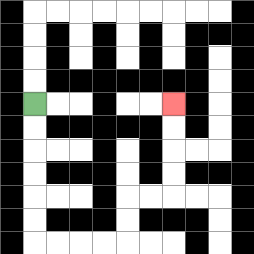{'start': '[1, 4]', 'end': '[7, 4]', 'path_directions': 'D,D,D,D,D,D,R,R,R,R,U,U,R,R,U,U,U,U', 'path_coordinates': '[[1, 4], [1, 5], [1, 6], [1, 7], [1, 8], [1, 9], [1, 10], [2, 10], [3, 10], [4, 10], [5, 10], [5, 9], [5, 8], [6, 8], [7, 8], [7, 7], [7, 6], [7, 5], [7, 4]]'}